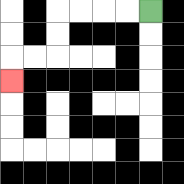{'start': '[6, 0]', 'end': '[0, 3]', 'path_directions': 'L,L,L,L,D,D,L,L,D', 'path_coordinates': '[[6, 0], [5, 0], [4, 0], [3, 0], [2, 0], [2, 1], [2, 2], [1, 2], [0, 2], [0, 3]]'}